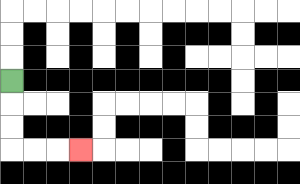{'start': '[0, 3]', 'end': '[3, 6]', 'path_directions': 'D,D,D,R,R,R', 'path_coordinates': '[[0, 3], [0, 4], [0, 5], [0, 6], [1, 6], [2, 6], [3, 6]]'}